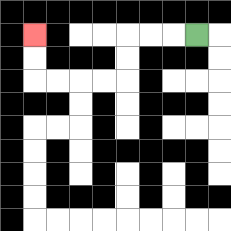{'start': '[8, 1]', 'end': '[1, 1]', 'path_directions': 'L,L,L,D,D,L,L,L,L,U,U', 'path_coordinates': '[[8, 1], [7, 1], [6, 1], [5, 1], [5, 2], [5, 3], [4, 3], [3, 3], [2, 3], [1, 3], [1, 2], [1, 1]]'}